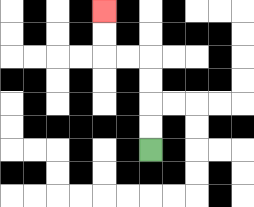{'start': '[6, 6]', 'end': '[4, 0]', 'path_directions': 'U,U,U,U,L,L,U,U', 'path_coordinates': '[[6, 6], [6, 5], [6, 4], [6, 3], [6, 2], [5, 2], [4, 2], [4, 1], [4, 0]]'}